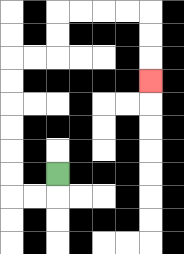{'start': '[2, 7]', 'end': '[6, 3]', 'path_directions': 'D,L,L,U,U,U,U,U,U,R,R,U,U,R,R,R,R,D,D,D', 'path_coordinates': '[[2, 7], [2, 8], [1, 8], [0, 8], [0, 7], [0, 6], [0, 5], [0, 4], [0, 3], [0, 2], [1, 2], [2, 2], [2, 1], [2, 0], [3, 0], [4, 0], [5, 0], [6, 0], [6, 1], [6, 2], [6, 3]]'}